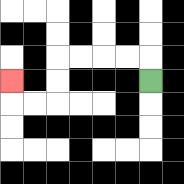{'start': '[6, 3]', 'end': '[0, 3]', 'path_directions': 'U,L,L,L,L,D,D,L,L,U', 'path_coordinates': '[[6, 3], [6, 2], [5, 2], [4, 2], [3, 2], [2, 2], [2, 3], [2, 4], [1, 4], [0, 4], [0, 3]]'}